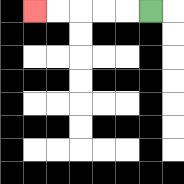{'start': '[6, 0]', 'end': '[1, 0]', 'path_directions': 'L,L,L,L,L', 'path_coordinates': '[[6, 0], [5, 0], [4, 0], [3, 0], [2, 0], [1, 0]]'}